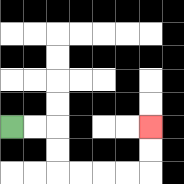{'start': '[0, 5]', 'end': '[6, 5]', 'path_directions': 'R,R,D,D,R,R,R,R,U,U', 'path_coordinates': '[[0, 5], [1, 5], [2, 5], [2, 6], [2, 7], [3, 7], [4, 7], [5, 7], [6, 7], [6, 6], [6, 5]]'}